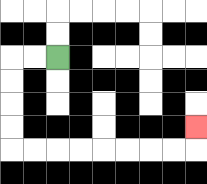{'start': '[2, 2]', 'end': '[8, 5]', 'path_directions': 'L,L,D,D,D,D,R,R,R,R,R,R,R,R,U', 'path_coordinates': '[[2, 2], [1, 2], [0, 2], [0, 3], [0, 4], [0, 5], [0, 6], [1, 6], [2, 6], [3, 6], [4, 6], [5, 6], [6, 6], [7, 6], [8, 6], [8, 5]]'}